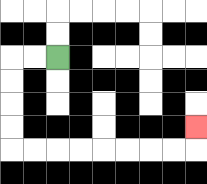{'start': '[2, 2]', 'end': '[8, 5]', 'path_directions': 'L,L,D,D,D,D,R,R,R,R,R,R,R,R,U', 'path_coordinates': '[[2, 2], [1, 2], [0, 2], [0, 3], [0, 4], [0, 5], [0, 6], [1, 6], [2, 6], [3, 6], [4, 6], [5, 6], [6, 6], [7, 6], [8, 6], [8, 5]]'}